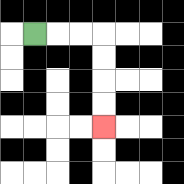{'start': '[1, 1]', 'end': '[4, 5]', 'path_directions': 'R,R,R,D,D,D,D', 'path_coordinates': '[[1, 1], [2, 1], [3, 1], [4, 1], [4, 2], [4, 3], [4, 4], [4, 5]]'}